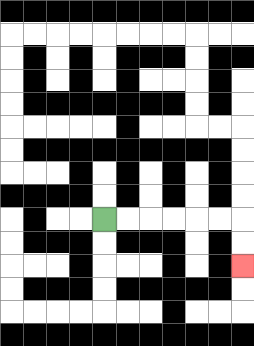{'start': '[4, 9]', 'end': '[10, 11]', 'path_directions': 'R,R,R,R,R,R,D,D', 'path_coordinates': '[[4, 9], [5, 9], [6, 9], [7, 9], [8, 9], [9, 9], [10, 9], [10, 10], [10, 11]]'}